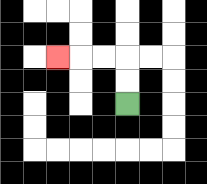{'start': '[5, 4]', 'end': '[2, 2]', 'path_directions': 'U,U,L,L,L', 'path_coordinates': '[[5, 4], [5, 3], [5, 2], [4, 2], [3, 2], [2, 2]]'}